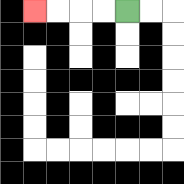{'start': '[5, 0]', 'end': '[1, 0]', 'path_directions': 'L,L,L,L', 'path_coordinates': '[[5, 0], [4, 0], [3, 0], [2, 0], [1, 0]]'}